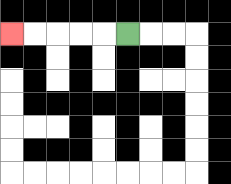{'start': '[5, 1]', 'end': '[0, 1]', 'path_directions': 'L,L,L,L,L', 'path_coordinates': '[[5, 1], [4, 1], [3, 1], [2, 1], [1, 1], [0, 1]]'}